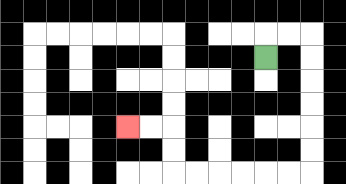{'start': '[11, 2]', 'end': '[5, 5]', 'path_directions': 'U,R,R,D,D,D,D,D,D,L,L,L,L,L,L,U,U,L,L', 'path_coordinates': '[[11, 2], [11, 1], [12, 1], [13, 1], [13, 2], [13, 3], [13, 4], [13, 5], [13, 6], [13, 7], [12, 7], [11, 7], [10, 7], [9, 7], [8, 7], [7, 7], [7, 6], [7, 5], [6, 5], [5, 5]]'}